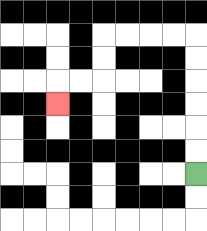{'start': '[8, 7]', 'end': '[2, 4]', 'path_directions': 'U,U,U,U,U,U,L,L,L,L,D,D,L,L,D', 'path_coordinates': '[[8, 7], [8, 6], [8, 5], [8, 4], [8, 3], [8, 2], [8, 1], [7, 1], [6, 1], [5, 1], [4, 1], [4, 2], [4, 3], [3, 3], [2, 3], [2, 4]]'}